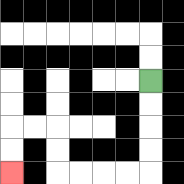{'start': '[6, 3]', 'end': '[0, 7]', 'path_directions': 'D,D,D,D,L,L,L,L,U,U,L,L,D,D', 'path_coordinates': '[[6, 3], [6, 4], [6, 5], [6, 6], [6, 7], [5, 7], [4, 7], [3, 7], [2, 7], [2, 6], [2, 5], [1, 5], [0, 5], [0, 6], [0, 7]]'}